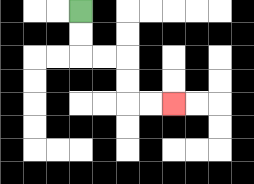{'start': '[3, 0]', 'end': '[7, 4]', 'path_directions': 'D,D,R,R,D,D,R,R', 'path_coordinates': '[[3, 0], [3, 1], [3, 2], [4, 2], [5, 2], [5, 3], [5, 4], [6, 4], [7, 4]]'}